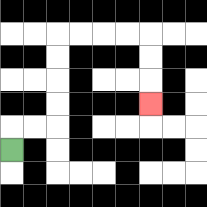{'start': '[0, 6]', 'end': '[6, 4]', 'path_directions': 'U,R,R,U,U,U,U,R,R,R,R,D,D,D', 'path_coordinates': '[[0, 6], [0, 5], [1, 5], [2, 5], [2, 4], [2, 3], [2, 2], [2, 1], [3, 1], [4, 1], [5, 1], [6, 1], [6, 2], [6, 3], [6, 4]]'}